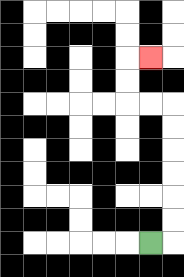{'start': '[6, 10]', 'end': '[6, 2]', 'path_directions': 'R,U,U,U,U,U,U,L,L,U,U,R', 'path_coordinates': '[[6, 10], [7, 10], [7, 9], [7, 8], [7, 7], [7, 6], [7, 5], [7, 4], [6, 4], [5, 4], [5, 3], [5, 2], [6, 2]]'}